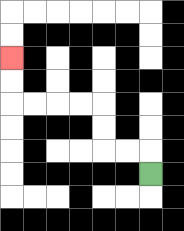{'start': '[6, 7]', 'end': '[0, 2]', 'path_directions': 'U,L,L,U,U,L,L,L,L,U,U', 'path_coordinates': '[[6, 7], [6, 6], [5, 6], [4, 6], [4, 5], [4, 4], [3, 4], [2, 4], [1, 4], [0, 4], [0, 3], [0, 2]]'}